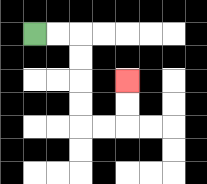{'start': '[1, 1]', 'end': '[5, 3]', 'path_directions': 'R,R,D,D,D,D,R,R,U,U', 'path_coordinates': '[[1, 1], [2, 1], [3, 1], [3, 2], [3, 3], [3, 4], [3, 5], [4, 5], [5, 5], [5, 4], [5, 3]]'}